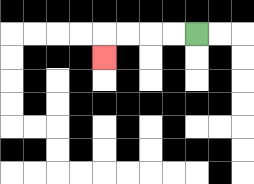{'start': '[8, 1]', 'end': '[4, 2]', 'path_directions': 'L,L,L,L,D', 'path_coordinates': '[[8, 1], [7, 1], [6, 1], [5, 1], [4, 1], [4, 2]]'}